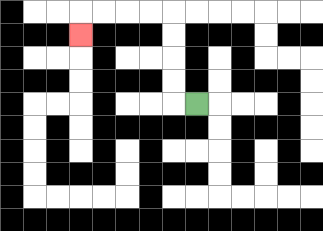{'start': '[8, 4]', 'end': '[3, 1]', 'path_directions': 'L,U,U,U,U,L,L,L,L,D', 'path_coordinates': '[[8, 4], [7, 4], [7, 3], [7, 2], [7, 1], [7, 0], [6, 0], [5, 0], [4, 0], [3, 0], [3, 1]]'}